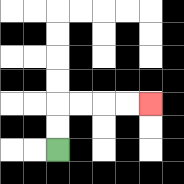{'start': '[2, 6]', 'end': '[6, 4]', 'path_directions': 'U,U,R,R,R,R', 'path_coordinates': '[[2, 6], [2, 5], [2, 4], [3, 4], [4, 4], [5, 4], [6, 4]]'}